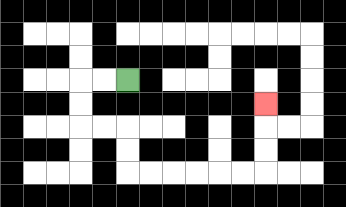{'start': '[5, 3]', 'end': '[11, 4]', 'path_directions': 'L,L,D,D,R,R,D,D,R,R,R,R,R,R,U,U,U', 'path_coordinates': '[[5, 3], [4, 3], [3, 3], [3, 4], [3, 5], [4, 5], [5, 5], [5, 6], [5, 7], [6, 7], [7, 7], [8, 7], [9, 7], [10, 7], [11, 7], [11, 6], [11, 5], [11, 4]]'}